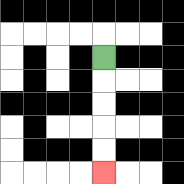{'start': '[4, 2]', 'end': '[4, 7]', 'path_directions': 'D,D,D,D,D', 'path_coordinates': '[[4, 2], [4, 3], [4, 4], [4, 5], [4, 6], [4, 7]]'}